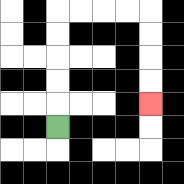{'start': '[2, 5]', 'end': '[6, 4]', 'path_directions': 'U,U,U,U,U,R,R,R,R,D,D,D,D', 'path_coordinates': '[[2, 5], [2, 4], [2, 3], [2, 2], [2, 1], [2, 0], [3, 0], [4, 0], [5, 0], [6, 0], [6, 1], [6, 2], [6, 3], [6, 4]]'}